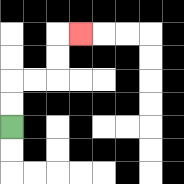{'start': '[0, 5]', 'end': '[3, 1]', 'path_directions': 'U,U,R,R,U,U,R', 'path_coordinates': '[[0, 5], [0, 4], [0, 3], [1, 3], [2, 3], [2, 2], [2, 1], [3, 1]]'}